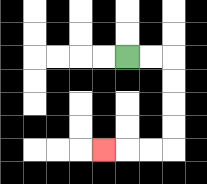{'start': '[5, 2]', 'end': '[4, 6]', 'path_directions': 'R,R,D,D,D,D,L,L,L', 'path_coordinates': '[[5, 2], [6, 2], [7, 2], [7, 3], [7, 4], [7, 5], [7, 6], [6, 6], [5, 6], [4, 6]]'}